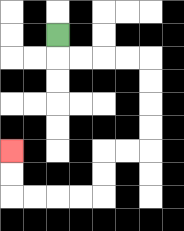{'start': '[2, 1]', 'end': '[0, 6]', 'path_directions': 'D,R,R,R,R,D,D,D,D,L,L,D,D,L,L,L,L,U,U', 'path_coordinates': '[[2, 1], [2, 2], [3, 2], [4, 2], [5, 2], [6, 2], [6, 3], [6, 4], [6, 5], [6, 6], [5, 6], [4, 6], [4, 7], [4, 8], [3, 8], [2, 8], [1, 8], [0, 8], [0, 7], [0, 6]]'}